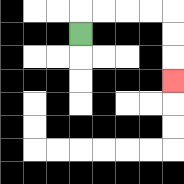{'start': '[3, 1]', 'end': '[7, 3]', 'path_directions': 'U,R,R,R,R,D,D,D', 'path_coordinates': '[[3, 1], [3, 0], [4, 0], [5, 0], [6, 0], [7, 0], [7, 1], [7, 2], [7, 3]]'}